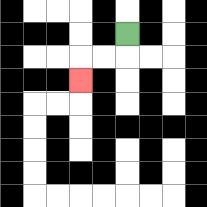{'start': '[5, 1]', 'end': '[3, 3]', 'path_directions': 'D,L,L,D', 'path_coordinates': '[[5, 1], [5, 2], [4, 2], [3, 2], [3, 3]]'}